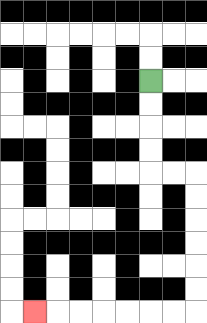{'start': '[6, 3]', 'end': '[1, 13]', 'path_directions': 'D,D,D,D,R,R,D,D,D,D,D,D,L,L,L,L,L,L,L', 'path_coordinates': '[[6, 3], [6, 4], [6, 5], [6, 6], [6, 7], [7, 7], [8, 7], [8, 8], [8, 9], [8, 10], [8, 11], [8, 12], [8, 13], [7, 13], [6, 13], [5, 13], [4, 13], [3, 13], [2, 13], [1, 13]]'}